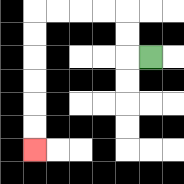{'start': '[6, 2]', 'end': '[1, 6]', 'path_directions': 'L,U,U,L,L,L,L,D,D,D,D,D,D', 'path_coordinates': '[[6, 2], [5, 2], [5, 1], [5, 0], [4, 0], [3, 0], [2, 0], [1, 0], [1, 1], [1, 2], [1, 3], [1, 4], [1, 5], [1, 6]]'}